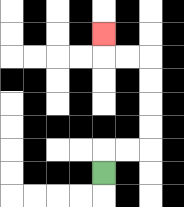{'start': '[4, 7]', 'end': '[4, 1]', 'path_directions': 'U,R,R,U,U,U,U,L,L,U', 'path_coordinates': '[[4, 7], [4, 6], [5, 6], [6, 6], [6, 5], [6, 4], [6, 3], [6, 2], [5, 2], [4, 2], [4, 1]]'}